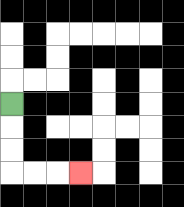{'start': '[0, 4]', 'end': '[3, 7]', 'path_directions': 'D,D,D,R,R,R', 'path_coordinates': '[[0, 4], [0, 5], [0, 6], [0, 7], [1, 7], [2, 7], [3, 7]]'}